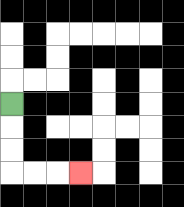{'start': '[0, 4]', 'end': '[3, 7]', 'path_directions': 'D,D,D,R,R,R', 'path_coordinates': '[[0, 4], [0, 5], [0, 6], [0, 7], [1, 7], [2, 7], [3, 7]]'}